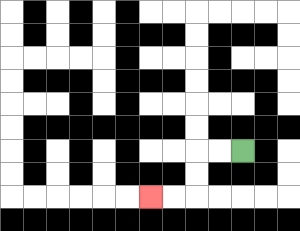{'start': '[10, 6]', 'end': '[6, 8]', 'path_directions': 'L,L,D,D,L,L', 'path_coordinates': '[[10, 6], [9, 6], [8, 6], [8, 7], [8, 8], [7, 8], [6, 8]]'}